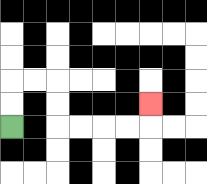{'start': '[0, 5]', 'end': '[6, 4]', 'path_directions': 'U,U,R,R,D,D,R,R,R,R,U', 'path_coordinates': '[[0, 5], [0, 4], [0, 3], [1, 3], [2, 3], [2, 4], [2, 5], [3, 5], [4, 5], [5, 5], [6, 5], [6, 4]]'}